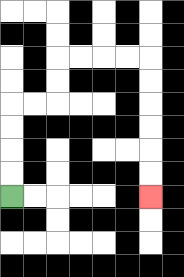{'start': '[0, 8]', 'end': '[6, 8]', 'path_directions': 'U,U,U,U,R,R,U,U,R,R,R,R,D,D,D,D,D,D', 'path_coordinates': '[[0, 8], [0, 7], [0, 6], [0, 5], [0, 4], [1, 4], [2, 4], [2, 3], [2, 2], [3, 2], [4, 2], [5, 2], [6, 2], [6, 3], [6, 4], [6, 5], [6, 6], [6, 7], [6, 8]]'}